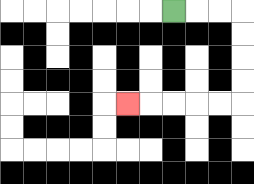{'start': '[7, 0]', 'end': '[5, 4]', 'path_directions': 'R,R,R,D,D,D,D,L,L,L,L,L', 'path_coordinates': '[[7, 0], [8, 0], [9, 0], [10, 0], [10, 1], [10, 2], [10, 3], [10, 4], [9, 4], [8, 4], [7, 4], [6, 4], [5, 4]]'}